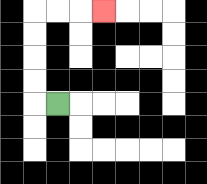{'start': '[2, 4]', 'end': '[4, 0]', 'path_directions': 'L,U,U,U,U,R,R,R', 'path_coordinates': '[[2, 4], [1, 4], [1, 3], [1, 2], [1, 1], [1, 0], [2, 0], [3, 0], [4, 0]]'}